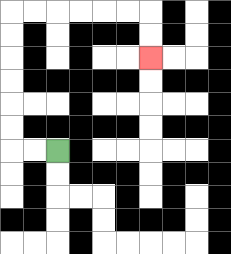{'start': '[2, 6]', 'end': '[6, 2]', 'path_directions': 'L,L,U,U,U,U,U,U,R,R,R,R,R,R,D,D', 'path_coordinates': '[[2, 6], [1, 6], [0, 6], [0, 5], [0, 4], [0, 3], [0, 2], [0, 1], [0, 0], [1, 0], [2, 0], [3, 0], [4, 0], [5, 0], [6, 0], [6, 1], [6, 2]]'}